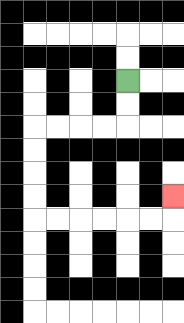{'start': '[5, 3]', 'end': '[7, 8]', 'path_directions': 'D,D,L,L,L,L,D,D,D,D,R,R,R,R,R,R,U', 'path_coordinates': '[[5, 3], [5, 4], [5, 5], [4, 5], [3, 5], [2, 5], [1, 5], [1, 6], [1, 7], [1, 8], [1, 9], [2, 9], [3, 9], [4, 9], [5, 9], [6, 9], [7, 9], [7, 8]]'}